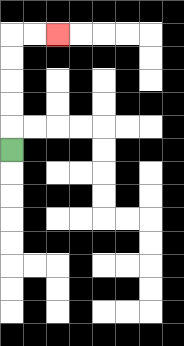{'start': '[0, 6]', 'end': '[2, 1]', 'path_directions': 'U,U,U,U,U,R,R', 'path_coordinates': '[[0, 6], [0, 5], [0, 4], [0, 3], [0, 2], [0, 1], [1, 1], [2, 1]]'}